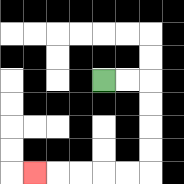{'start': '[4, 3]', 'end': '[1, 7]', 'path_directions': 'R,R,D,D,D,D,L,L,L,L,L', 'path_coordinates': '[[4, 3], [5, 3], [6, 3], [6, 4], [6, 5], [6, 6], [6, 7], [5, 7], [4, 7], [3, 7], [2, 7], [1, 7]]'}